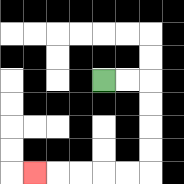{'start': '[4, 3]', 'end': '[1, 7]', 'path_directions': 'R,R,D,D,D,D,L,L,L,L,L', 'path_coordinates': '[[4, 3], [5, 3], [6, 3], [6, 4], [6, 5], [6, 6], [6, 7], [5, 7], [4, 7], [3, 7], [2, 7], [1, 7]]'}